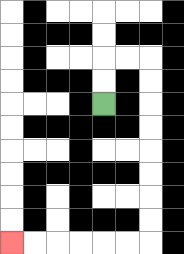{'start': '[4, 4]', 'end': '[0, 10]', 'path_directions': 'U,U,R,R,D,D,D,D,D,D,D,D,L,L,L,L,L,L', 'path_coordinates': '[[4, 4], [4, 3], [4, 2], [5, 2], [6, 2], [6, 3], [6, 4], [6, 5], [6, 6], [6, 7], [6, 8], [6, 9], [6, 10], [5, 10], [4, 10], [3, 10], [2, 10], [1, 10], [0, 10]]'}